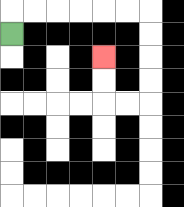{'start': '[0, 1]', 'end': '[4, 2]', 'path_directions': 'U,R,R,R,R,R,R,D,D,D,D,L,L,U,U', 'path_coordinates': '[[0, 1], [0, 0], [1, 0], [2, 0], [3, 0], [4, 0], [5, 0], [6, 0], [6, 1], [6, 2], [6, 3], [6, 4], [5, 4], [4, 4], [4, 3], [4, 2]]'}